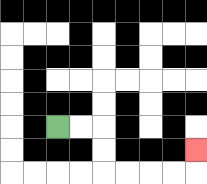{'start': '[2, 5]', 'end': '[8, 6]', 'path_directions': 'R,R,D,D,R,R,R,R,U', 'path_coordinates': '[[2, 5], [3, 5], [4, 5], [4, 6], [4, 7], [5, 7], [6, 7], [7, 7], [8, 7], [8, 6]]'}